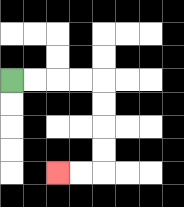{'start': '[0, 3]', 'end': '[2, 7]', 'path_directions': 'R,R,R,R,D,D,D,D,L,L', 'path_coordinates': '[[0, 3], [1, 3], [2, 3], [3, 3], [4, 3], [4, 4], [4, 5], [4, 6], [4, 7], [3, 7], [2, 7]]'}